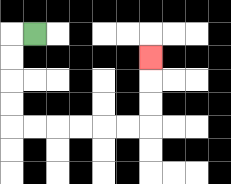{'start': '[1, 1]', 'end': '[6, 2]', 'path_directions': 'L,D,D,D,D,R,R,R,R,R,R,U,U,U', 'path_coordinates': '[[1, 1], [0, 1], [0, 2], [0, 3], [0, 4], [0, 5], [1, 5], [2, 5], [3, 5], [4, 5], [5, 5], [6, 5], [6, 4], [6, 3], [6, 2]]'}